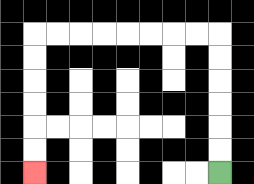{'start': '[9, 7]', 'end': '[1, 7]', 'path_directions': 'U,U,U,U,U,U,L,L,L,L,L,L,L,L,D,D,D,D,D,D', 'path_coordinates': '[[9, 7], [9, 6], [9, 5], [9, 4], [9, 3], [9, 2], [9, 1], [8, 1], [7, 1], [6, 1], [5, 1], [4, 1], [3, 1], [2, 1], [1, 1], [1, 2], [1, 3], [1, 4], [1, 5], [1, 6], [1, 7]]'}